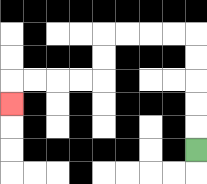{'start': '[8, 6]', 'end': '[0, 4]', 'path_directions': 'U,U,U,U,U,L,L,L,L,D,D,L,L,L,L,D', 'path_coordinates': '[[8, 6], [8, 5], [8, 4], [8, 3], [8, 2], [8, 1], [7, 1], [6, 1], [5, 1], [4, 1], [4, 2], [4, 3], [3, 3], [2, 3], [1, 3], [0, 3], [0, 4]]'}